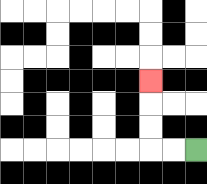{'start': '[8, 6]', 'end': '[6, 3]', 'path_directions': 'L,L,U,U,U', 'path_coordinates': '[[8, 6], [7, 6], [6, 6], [6, 5], [6, 4], [6, 3]]'}